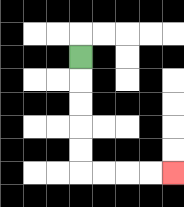{'start': '[3, 2]', 'end': '[7, 7]', 'path_directions': 'D,D,D,D,D,R,R,R,R', 'path_coordinates': '[[3, 2], [3, 3], [3, 4], [3, 5], [3, 6], [3, 7], [4, 7], [5, 7], [6, 7], [7, 7]]'}